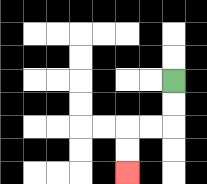{'start': '[7, 3]', 'end': '[5, 7]', 'path_directions': 'D,D,L,L,D,D', 'path_coordinates': '[[7, 3], [7, 4], [7, 5], [6, 5], [5, 5], [5, 6], [5, 7]]'}